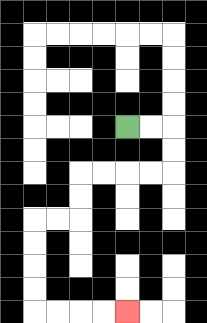{'start': '[5, 5]', 'end': '[5, 13]', 'path_directions': 'R,R,D,D,L,L,L,L,D,D,L,L,D,D,D,D,R,R,R,R', 'path_coordinates': '[[5, 5], [6, 5], [7, 5], [7, 6], [7, 7], [6, 7], [5, 7], [4, 7], [3, 7], [3, 8], [3, 9], [2, 9], [1, 9], [1, 10], [1, 11], [1, 12], [1, 13], [2, 13], [3, 13], [4, 13], [5, 13]]'}